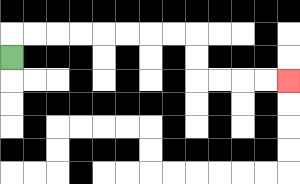{'start': '[0, 2]', 'end': '[12, 3]', 'path_directions': 'U,R,R,R,R,R,R,R,R,D,D,R,R,R,R', 'path_coordinates': '[[0, 2], [0, 1], [1, 1], [2, 1], [3, 1], [4, 1], [5, 1], [6, 1], [7, 1], [8, 1], [8, 2], [8, 3], [9, 3], [10, 3], [11, 3], [12, 3]]'}